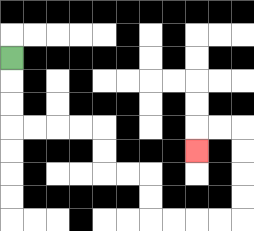{'start': '[0, 2]', 'end': '[8, 6]', 'path_directions': 'D,D,D,R,R,R,R,D,D,R,R,D,D,R,R,R,R,U,U,U,U,L,L,D', 'path_coordinates': '[[0, 2], [0, 3], [0, 4], [0, 5], [1, 5], [2, 5], [3, 5], [4, 5], [4, 6], [4, 7], [5, 7], [6, 7], [6, 8], [6, 9], [7, 9], [8, 9], [9, 9], [10, 9], [10, 8], [10, 7], [10, 6], [10, 5], [9, 5], [8, 5], [8, 6]]'}